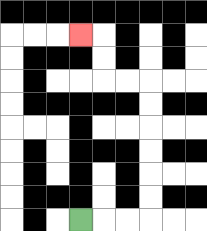{'start': '[3, 9]', 'end': '[3, 1]', 'path_directions': 'R,R,R,U,U,U,U,U,U,L,L,U,U,L', 'path_coordinates': '[[3, 9], [4, 9], [5, 9], [6, 9], [6, 8], [6, 7], [6, 6], [6, 5], [6, 4], [6, 3], [5, 3], [4, 3], [4, 2], [4, 1], [3, 1]]'}